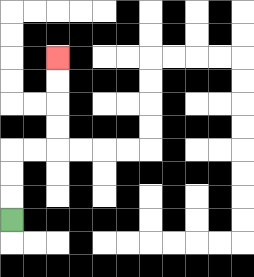{'start': '[0, 9]', 'end': '[2, 2]', 'path_directions': 'U,U,U,R,R,U,U,U,U', 'path_coordinates': '[[0, 9], [0, 8], [0, 7], [0, 6], [1, 6], [2, 6], [2, 5], [2, 4], [2, 3], [2, 2]]'}